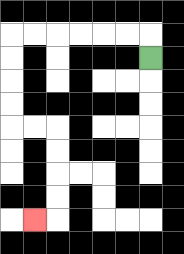{'start': '[6, 2]', 'end': '[1, 9]', 'path_directions': 'U,L,L,L,L,L,L,D,D,D,D,R,R,D,D,D,D,L', 'path_coordinates': '[[6, 2], [6, 1], [5, 1], [4, 1], [3, 1], [2, 1], [1, 1], [0, 1], [0, 2], [0, 3], [0, 4], [0, 5], [1, 5], [2, 5], [2, 6], [2, 7], [2, 8], [2, 9], [1, 9]]'}